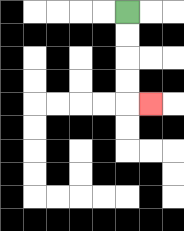{'start': '[5, 0]', 'end': '[6, 4]', 'path_directions': 'D,D,D,D,R', 'path_coordinates': '[[5, 0], [5, 1], [5, 2], [5, 3], [5, 4], [6, 4]]'}